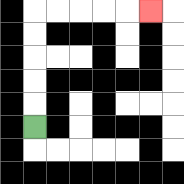{'start': '[1, 5]', 'end': '[6, 0]', 'path_directions': 'U,U,U,U,U,R,R,R,R,R', 'path_coordinates': '[[1, 5], [1, 4], [1, 3], [1, 2], [1, 1], [1, 0], [2, 0], [3, 0], [4, 0], [5, 0], [6, 0]]'}